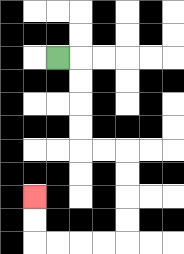{'start': '[2, 2]', 'end': '[1, 8]', 'path_directions': 'R,D,D,D,D,R,R,D,D,D,D,L,L,L,L,U,U', 'path_coordinates': '[[2, 2], [3, 2], [3, 3], [3, 4], [3, 5], [3, 6], [4, 6], [5, 6], [5, 7], [5, 8], [5, 9], [5, 10], [4, 10], [3, 10], [2, 10], [1, 10], [1, 9], [1, 8]]'}